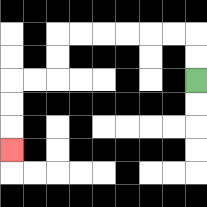{'start': '[8, 3]', 'end': '[0, 6]', 'path_directions': 'U,U,L,L,L,L,L,L,D,D,L,L,D,D,D', 'path_coordinates': '[[8, 3], [8, 2], [8, 1], [7, 1], [6, 1], [5, 1], [4, 1], [3, 1], [2, 1], [2, 2], [2, 3], [1, 3], [0, 3], [0, 4], [0, 5], [0, 6]]'}